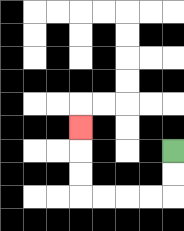{'start': '[7, 6]', 'end': '[3, 5]', 'path_directions': 'D,D,L,L,L,L,U,U,U', 'path_coordinates': '[[7, 6], [7, 7], [7, 8], [6, 8], [5, 8], [4, 8], [3, 8], [3, 7], [3, 6], [3, 5]]'}